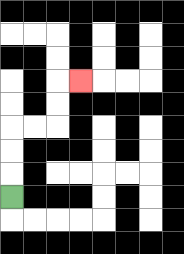{'start': '[0, 8]', 'end': '[3, 3]', 'path_directions': 'U,U,U,R,R,U,U,R', 'path_coordinates': '[[0, 8], [0, 7], [0, 6], [0, 5], [1, 5], [2, 5], [2, 4], [2, 3], [3, 3]]'}